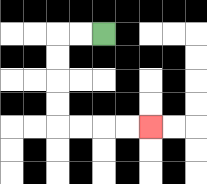{'start': '[4, 1]', 'end': '[6, 5]', 'path_directions': 'L,L,D,D,D,D,R,R,R,R', 'path_coordinates': '[[4, 1], [3, 1], [2, 1], [2, 2], [2, 3], [2, 4], [2, 5], [3, 5], [4, 5], [5, 5], [6, 5]]'}